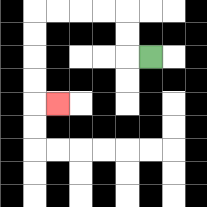{'start': '[6, 2]', 'end': '[2, 4]', 'path_directions': 'L,U,U,L,L,L,L,D,D,D,D,R', 'path_coordinates': '[[6, 2], [5, 2], [5, 1], [5, 0], [4, 0], [3, 0], [2, 0], [1, 0], [1, 1], [1, 2], [1, 3], [1, 4], [2, 4]]'}